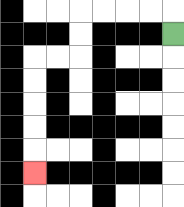{'start': '[7, 1]', 'end': '[1, 7]', 'path_directions': 'U,L,L,L,L,D,D,L,L,D,D,D,D,D', 'path_coordinates': '[[7, 1], [7, 0], [6, 0], [5, 0], [4, 0], [3, 0], [3, 1], [3, 2], [2, 2], [1, 2], [1, 3], [1, 4], [1, 5], [1, 6], [1, 7]]'}